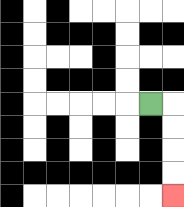{'start': '[6, 4]', 'end': '[7, 8]', 'path_directions': 'R,D,D,D,D', 'path_coordinates': '[[6, 4], [7, 4], [7, 5], [7, 6], [7, 7], [7, 8]]'}